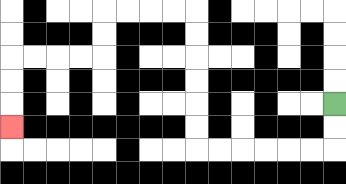{'start': '[14, 4]', 'end': '[0, 5]', 'path_directions': 'D,D,L,L,L,L,L,L,U,U,U,U,U,U,L,L,L,L,D,D,L,L,L,L,D,D,D', 'path_coordinates': '[[14, 4], [14, 5], [14, 6], [13, 6], [12, 6], [11, 6], [10, 6], [9, 6], [8, 6], [8, 5], [8, 4], [8, 3], [8, 2], [8, 1], [8, 0], [7, 0], [6, 0], [5, 0], [4, 0], [4, 1], [4, 2], [3, 2], [2, 2], [1, 2], [0, 2], [0, 3], [0, 4], [0, 5]]'}